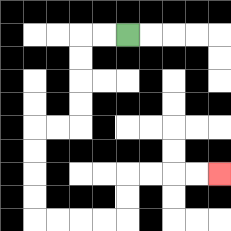{'start': '[5, 1]', 'end': '[9, 7]', 'path_directions': 'L,L,D,D,D,D,L,L,D,D,D,D,R,R,R,R,U,U,R,R,R,R', 'path_coordinates': '[[5, 1], [4, 1], [3, 1], [3, 2], [3, 3], [3, 4], [3, 5], [2, 5], [1, 5], [1, 6], [1, 7], [1, 8], [1, 9], [2, 9], [3, 9], [4, 9], [5, 9], [5, 8], [5, 7], [6, 7], [7, 7], [8, 7], [9, 7]]'}